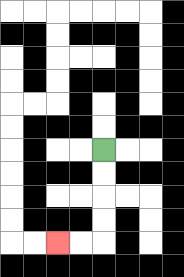{'start': '[4, 6]', 'end': '[2, 10]', 'path_directions': 'D,D,D,D,L,L', 'path_coordinates': '[[4, 6], [4, 7], [4, 8], [4, 9], [4, 10], [3, 10], [2, 10]]'}